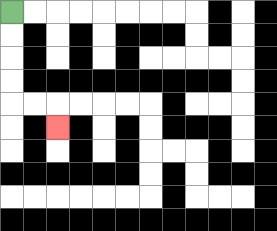{'start': '[0, 0]', 'end': '[2, 5]', 'path_directions': 'D,D,D,D,R,R,D', 'path_coordinates': '[[0, 0], [0, 1], [0, 2], [0, 3], [0, 4], [1, 4], [2, 4], [2, 5]]'}